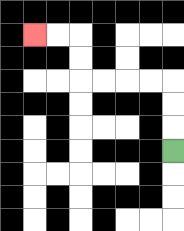{'start': '[7, 6]', 'end': '[1, 1]', 'path_directions': 'U,U,U,L,L,L,L,U,U,L,L', 'path_coordinates': '[[7, 6], [7, 5], [7, 4], [7, 3], [6, 3], [5, 3], [4, 3], [3, 3], [3, 2], [3, 1], [2, 1], [1, 1]]'}